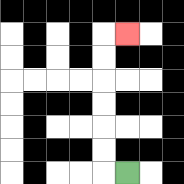{'start': '[5, 7]', 'end': '[5, 1]', 'path_directions': 'L,U,U,U,U,U,U,R', 'path_coordinates': '[[5, 7], [4, 7], [4, 6], [4, 5], [4, 4], [4, 3], [4, 2], [4, 1], [5, 1]]'}